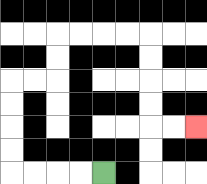{'start': '[4, 7]', 'end': '[8, 5]', 'path_directions': 'L,L,L,L,U,U,U,U,R,R,U,U,R,R,R,R,D,D,D,D,R,R', 'path_coordinates': '[[4, 7], [3, 7], [2, 7], [1, 7], [0, 7], [0, 6], [0, 5], [0, 4], [0, 3], [1, 3], [2, 3], [2, 2], [2, 1], [3, 1], [4, 1], [5, 1], [6, 1], [6, 2], [6, 3], [6, 4], [6, 5], [7, 5], [8, 5]]'}